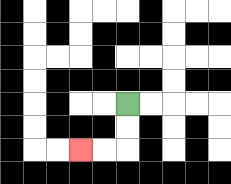{'start': '[5, 4]', 'end': '[3, 6]', 'path_directions': 'D,D,L,L', 'path_coordinates': '[[5, 4], [5, 5], [5, 6], [4, 6], [3, 6]]'}